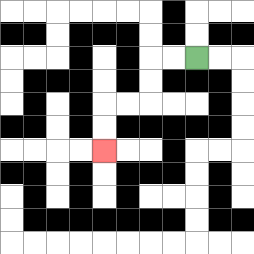{'start': '[8, 2]', 'end': '[4, 6]', 'path_directions': 'L,L,D,D,L,L,D,D', 'path_coordinates': '[[8, 2], [7, 2], [6, 2], [6, 3], [6, 4], [5, 4], [4, 4], [4, 5], [4, 6]]'}